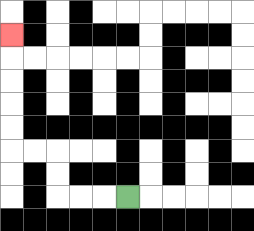{'start': '[5, 8]', 'end': '[0, 1]', 'path_directions': 'L,L,L,U,U,L,L,U,U,U,U,U', 'path_coordinates': '[[5, 8], [4, 8], [3, 8], [2, 8], [2, 7], [2, 6], [1, 6], [0, 6], [0, 5], [0, 4], [0, 3], [0, 2], [0, 1]]'}